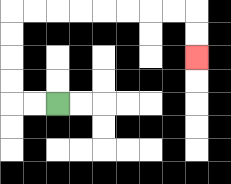{'start': '[2, 4]', 'end': '[8, 2]', 'path_directions': 'L,L,U,U,U,U,R,R,R,R,R,R,R,R,D,D', 'path_coordinates': '[[2, 4], [1, 4], [0, 4], [0, 3], [0, 2], [0, 1], [0, 0], [1, 0], [2, 0], [3, 0], [4, 0], [5, 0], [6, 0], [7, 0], [8, 0], [8, 1], [8, 2]]'}